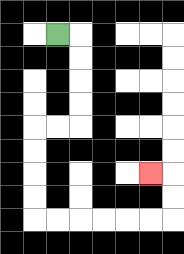{'start': '[2, 1]', 'end': '[6, 7]', 'path_directions': 'R,D,D,D,D,L,L,D,D,D,D,R,R,R,R,R,R,U,U,L', 'path_coordinates': '[[2, 1], [3, 1], [3, 2], [3, 3], [3, 4], [3, 5], [2, 5], [1, 5], [1, 6], [1, 7], [1, 8], [1, 9], [2, 9], [3, 9], [4, 9], [5, 9], [6, 9], [7, 9], [7, 8], [7, 7], [6, 7]]'}